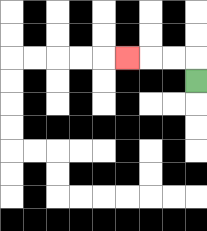{'start': '[8, 3]', 'end': '[5, 2]', 'path_directions': 'U,L,L,L', 'path_coordinates': '[[8, 3], [8, 2], [7, 2], [6, 2], [5, 2]]'}